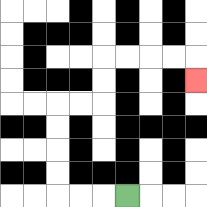{'start': '[5, 8]', 'end': '[8, 3]', 'path_directions': 'L,L,L,U,U,U,U,R,R,U,U,R,R,R,R,D', 'path_coordinates': '[[5, 8], [4, 8], [3, 8], [2, 8], [2, 7], [2, 6], [2, 5], [2, 4], [3, 4], [4, 4], [4, 3], [4, 2], [5, 2], [6, 2], [7, 2], [8, 2], [8, 3]]'}